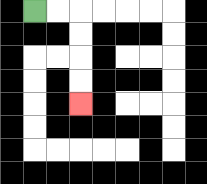{'start': '[1, 0]', 'end': '[3, 4]', 'path_directions': 'R,R,D,D,D,D', 'path_coordinates': '[[1, 0], [2, 0], [3, 0], [3, 1], [3, 2], [3, 3], [3, 4]]'}